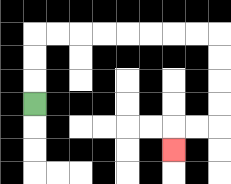{'start': '[1, 4]', 'end': '[7, 6]', 'path_directions': 'U,U,U,R,R,R,R,R,R,R,R,D,D,D,D,L,L,D', 'path_coordinates': '[[1, 4], [1, 3], [1, 2], [1, 1], [2, 1], [3, 1], [4, 1], [5, 1], [6, 1], [7, 1], [8, 1], [9, 1], [9, 2], [9, 3], [9, 4], [9, 5], [8, 5], [7, 5], [7, 6]]'}